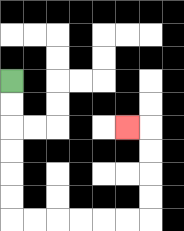{'start': '[0, 3]', 'end': '[5, 5]', 'path_directions': 'D,D,D,D,D,D,R,R,R,R,R,R,U,U,U,U,L', 'path_coordinates': '[[0, 3], [0, 4], [0, 5], [0, 6], [0, 7], [0, 8], [0, 9], [1, 9], [2, 9], [3, 9], [4, 9], [5, 9], [6, 9], [6, 8], [6, 7], [6, 6], [6, 5], [5, 5]]'}